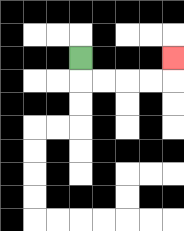{'start': '[3, 2]', 'end': '[7, 2]', 'path_directions': 'D,R,R,R,R,U', 'path_coordinates': '[[3, 2], [3, 3], [4, 3], [5, 3], [6, 3], [7, 3], [7, 2]]'}